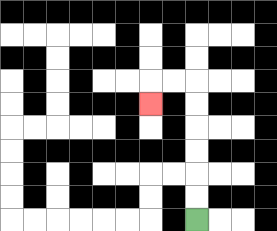{'start': '[8, 9]', 'end': '[6, 4]', 'path_directions': 'U,U,U,U,U,U,L,L,D', 'path_coordinates': '[[8, 9], [8, 8], [8, 7], [8, 6], [8, 5], [8, 4], [8, 3], [7, 3], [6, 3], [6, 4]]'}